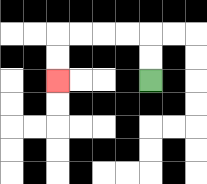{'start': '[6, 3]', 'end': '[2, 3]', 'path_directions': 'U,U,L,L,L,L,D,D', 'path_coordinates': '[[6, 3], [6, 2], [6, 1], [5, 1], [4, 1], [3, 1], [2, 1], [2, 2], [2, 3]]'}